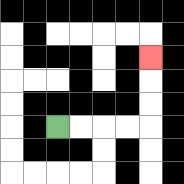{'start': '[2, 5]', 'end': '[6, 2]', 'path_directions': 'R,R,R,R,U,U,U', 'path_coordinates': '[[2, 5], [3, 5], [4, 5], [5, 5], [6, 5], [6, 4], [6, 3], [6, 2]]'}